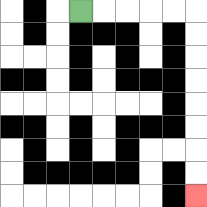{'start': '[3, 0]', 'end': '[8, 8]', 'path_directions': 'R,R,R,R,R,D,D,D,D,D,D,D,D', 'path_coordinates': '[[3, 0], [4, 0], [5, 0], [6, 0], [7, 0], [8, 0], [8, 1], [8, 2], [8, 3], [8, 4], [8, 5], [8, 6], [8, 7], [8, 8]]'}